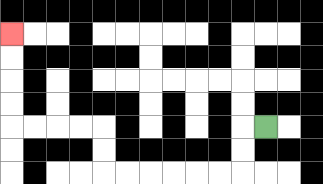{'start': '[11, 5]', 'end': '[0, 1]', 'path_directions': 'L,D,D,L,L,L,L,L,L,U,U,L,L,L,L,U,U,U,U', 'path_coordinates': '[[11, 5], [10, 5], [10, 6], [10, 7], [9, 7], [8, 7], [7, 7], [6, 7], [5, 7], [4, 7], [4, 6], [4, 5], [3, 5], [2, 5], [1, 5], [0, 5], [0, 4], [0, 3], [0, 2], [0, 1]]'}